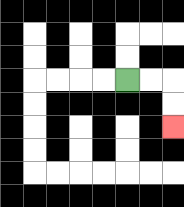{'start': '[5, 3]', 'end': '[7, 5]', 'path_directions': 'R,R,D,D', 'path_coordinates': '[[5, 3], [6, 3], [7, 3], [7, 4], [7, 5]]'}